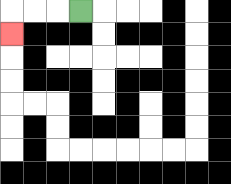{'start': '[3, 0]', 'end': '[0, 1]', 'path_directions': 'L,L,L,D', 'path_coordinates': '[[3, 0], [2, 0], [1, 0], [0, 0], [0, 1]]'}